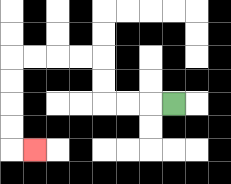{'start': '[7, 4]', 'end': '[1, 6]', 'path_directions': 'L,L,L,U,U,L,L,L,L,D,D,D,D,R', 'path_coordinates': '[[7, 4], [6, 4], [5, 4], [4, 4], [4, 3], [4, 2], [3, 2], [2, 2], [1, 2], [0, 2], [0, 3], [0, 4], [0, 5], [0, 6], [1, 6]]'}